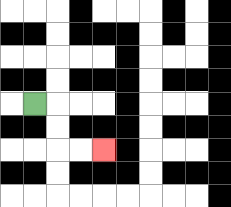{'start': '[1, 4]', 'end': '[4, 6]', 'path_directions': 'R,D,D,R,R', 'path_coordinates': '[[1, 4], [2, 4], [2, 5], [2, 6], [3, 6], [4, 6]]'}